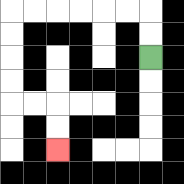{'start': '[6, 2]', 'end': '[2, 6]', 'path_directions': 'U,U,L,L,L,L,L,L,D,D,D,D,R,R,D,D', 'path_coordinates': '[[6, 2], [6, 1], [6, 0], [5, 0], [4, 0], [3, 0], [2, 0], [1, 0], [0, 0], [0, 1], [0, 2], [0, 3], [0, 4], [1, 4], [2, 4], [2, 5], [2, 6]]'}